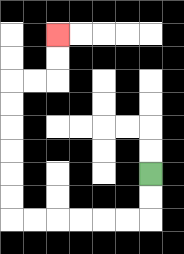{'start': '[6, 7]', 'end': '[2, 1]', 'path_directions': 'D,D,L,L,L,L,L,L,U,U,U,U,U,U,R,R,U,U', 'path_coordinates': '[[6, 7], [6, 8], [6, 9], [5, 9], [4, 9], [3, 9], [2, 9], [1, 9], [0, 9], [0, 8], [0, 7], [0, 6], [0, 5], [0, 4], [0, 3], [1, 3], [2, 3], [2, 2], [2, 1]]'}